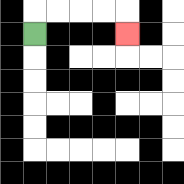{'start': '[1, 1]', 'end': '[5, 1]', 'path_directions': 'U,R,R,R,R,D', 'path_coordinates': '[[1, 1], [1, 0], [2, 0], [3, 0], [4, 0], [5, 0], [5, 1]]'}